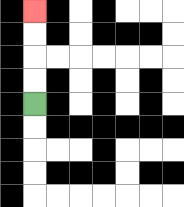{'start': '[1, 4]', 'end': '[1, 0]', 'path_directions': 'U,U,U,U', 'path_coordinates': '[[1, 4], [1, 3], [1, 2], [1, 1], [1, 0]]'}